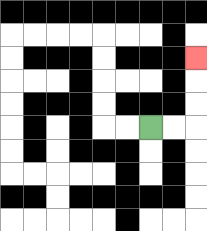{'start': '[6, 5]', 'end': '[8, 2]', 'path_directions': 'R,R,U,U,U', 'path_coordinates': '[[6, 5], [7, 5], [8, 5], [8, 4], [8, 3], [8, 2]]'}